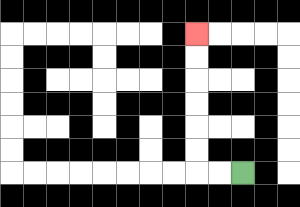{'start': '[10, 7]', 'end': '[8, 1]', 'path_directions': 'L,L,U,U,U,U,U,U', 'path_coordinates': '[[10, 7], [9, 7], [8, 7], [8, 6], [8, 5], [8, 4], [8, 3], [8, 2], [8, 1]]'}